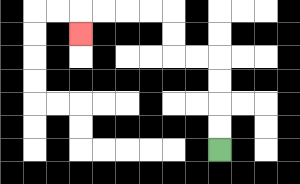{'start': '[9, 6]', 'end': '[3, 1]', 'path_directions': 'U,U,U,U,L,L,U,U,L,L,L,L,D', 'path_coordinates': '[[9, 6], [9, 5], [9, 4], [9, 3], [9, 2], [8, 2], [7, 2], [7, 1], [7, 0], [6, 0], [5, 0], [4, 0], [3, 0], [3, 1]]'}